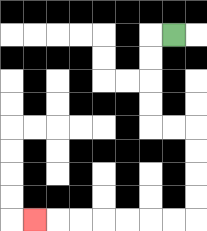{'start': '[7, 1]', 'end': '[1, 9]', 'path_directions': 'L,D,D,D,D,R,R,D,D,D,D,L,L,L,L,L,L,L', 'path_coordinates': '[[7, 1], [6, 1], [6, 2], [6, 3], [6, 4], [6, 5], [7, 5], [8, 5], [8, 6], [8, 7], [8, 8], [8, 9], [7, 9], [6, 9], [5, 9], [4, 9], [3, 9], [2, 9], [1, 9]]'}